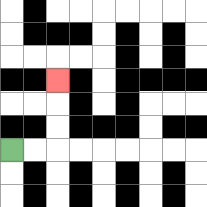{'start': '[0, 6]', 'end': '[2, 3]', 'path_directions': 'R,R,U,U,U', 'path_coordinates': '[[0, 6], [1, 6], [2, 6], [2, 5], [2, 4], [2, 3]]'}